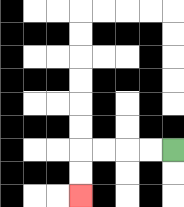{'start': '[7, 6]', 'end': '[3, 8]', 'path_directions': 'L,L,L,L,D,D', 'path_coordinates': '[[7, 6], [6, 6], [5, 6], [4, 6], [3, 6], [3, 7], [3, 8]]'}